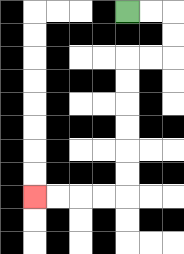{'start': '[5, 0]', 'end': '[1, 8]', 'path_directions': 'R,R,D,D,L,L,D,D,D,D,D,D,L,L,L,L', 'path_coordinates': '[[5, 0], [6, 0], [7, 0], [7, 1], [7, 2], [6, 2], [5, 2], [5, 3], [5, 4], [5, 5], [5, 6], [5, 7], [5, 8], [4, 8], [3, 8], [2, 8], [1, 8]]'}